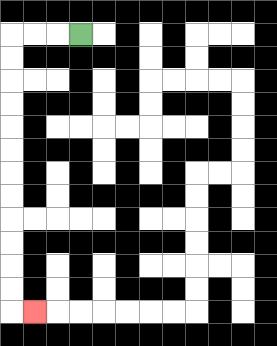{'start': '[3, 1]', 'end': '[1, 13]', 'path_directions': 'L,L,L,D,D,D,D,D,D,D,D,D,D,D,D,R', 'path_coordinates': '[[3, 1], [2, 1], [1, 1], [0, 1], [0, 2], [0, 3], [0, 4], [0, 5], [0, 6], [0, 7], [0, 8], [0, 9], [0, 10], [0, 11], [0, 12], [0, 13], [1, 13]]'}